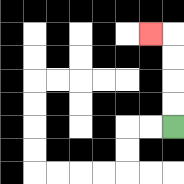{'start': '[7, 5]', 'end': '[6, 1]', 'path_directions': 'U,U,U,U,L', 'path_coordinates': '[[7, 5], [7, 4], [7, 3], [7, 2], [7, 1], [6, 1]]'}